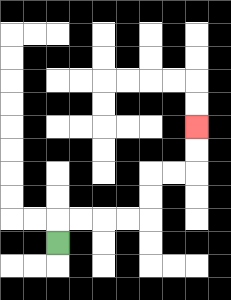{'start': '[2, 10]', 'end': '[8, 5]', 'path_directions': 'U,R,R,R,R,U,U,R,R,U,U', 'path_coordinates': '[[2, 10], [2, 9], [3, 9], [4, 9], [5, 9], [6, 9], [6, 8], [6, 7], [7, 7], [8, 7], [8, 6], [8, 5]]'}